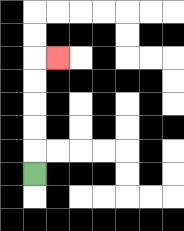{'start': '[1, 7]', 'end': '[2, 2]', 'path_directions': 'U,U,U,U,U,R', 'path_coordinates': '[[1, 7], [1, 6], [1, 5], [1, 4], [1, 3], [1, 2], [2, 2]]'}